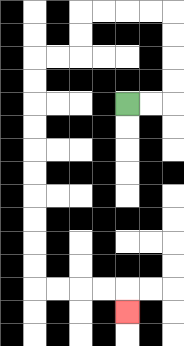{'start': '[5, 4]', 'end': '[5, 13]', 'path_directions': 'R,R,U,U,U,U,L,L,L,L,D,D,L,L,D,D,D,D,D,D,D,D,D,D,R,R,R,R,D', 'path_coordinates': '[[5, 4], [6, 4], [7, 4], [7, 3], [7, 2], [7, 1], [7, 0], [6, 0], [5, 0], [4, 0], [3, 0], [3, 1], [3, 2], [2, 2], [1, 2], [1, 3], [1, 4], [1, 5], [1, 6], [1, 7], [1, 8], [1, 9], [1, 10], [1, 11], [1, 12], [2, 12], [3, 12], [4, 12], [5, 12], [5, 13]]'}